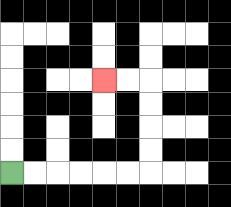{'start': '[0, 7]', 'end': '[4, 3]', 'path_directions': 'R,R,R,R,R,R,U,U,U,U,L,L', 'path_coordinates': '[[0, 7], [1, 7], [2, 7], [3, 7], [4, 7], [5, 7], [6, 7], [6, 6], [6, 5], [6, 4], [6, 3], [5, 3], [4, 3]]'}